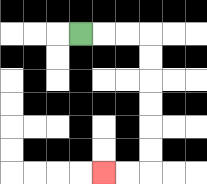{'start': '[3, 1]', 'end': '[4, 7]', 'path_directions': 'R,R,R,D,D,D,D,D,D,L,L', 'path_coordinates': '[[3, 1], [4, 1], [5, 1], [6, 1], [6, 2], [6, 3], [6, 4], [6, 5], [6, 6], [6, 7], [5, 7], [4, 7]]'}